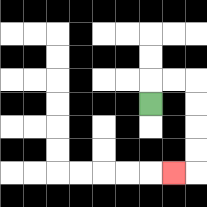{'start': '[6, 4]', 'end': '[7, 7]', 'path_directions': 'U,R,R,D,D,D,D,L', 'path_coordinates': '[[6, 4], [6, 3], [7, 3], [8, 3], [8, 4], [8, 5], [8, 6], [8, 7], [7, 7]]'}